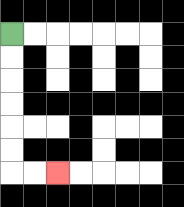{'start': '[0, 1]', 'end': '[2, 7]', 'path_directions': 'D,D,D,D,D,D,R,R', 'path_coordinates': '[[0, 1], [0, 2], [0, 3], [0, 4], [0, 5], [0, 6], [0, 7], [1, 7], [2, 7]]'}